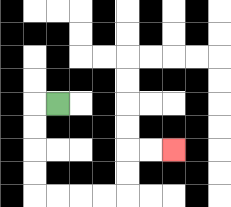{'start': '[2, 4]', 'end': '[7, 6]', 'path_directions': 'L,D,D,D,D,R,R,R,R,U,U,R,R', 'path_coordinates': '[[2, 4], [1, 4], [1, 5], [1, 6], [1, 7], [1, 8], [2, 8], [3, 8], [4, 8], [5, 8], [5, 7], [5, 6], [6, 6], [7, 6]]'}